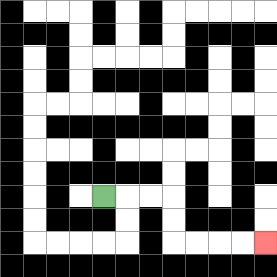{'start': '[4, 8]', 'end': '[11, 10]', 'path_directions': 'R,R,R,D,D,R,R,R,R', 'path_coordinates': '[[4, 8], [5, 8], [6, 8], [7, 8], [7, 9], [7, 10], [8, 10], [9, 10], [10, 10], [11, 10]]'}